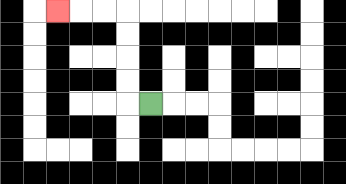{'start': '[6, 4]', 'end': '[2, 0]', 'path_directions': 'L,U,U,U,U,L,L,L', 'path_coordinates': '[[6, 4], [5, 4], [5, 3], [5, 2], [5, 1], [5, 0], [4, 0], [3, 0], [2, 0]]'}